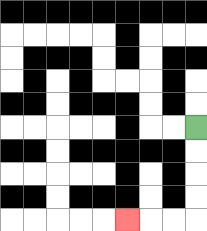{'start': '[8, 5]', 'end': '[5, 9]', 'path_directions': 'D,D,D,D,L,L,L', 'path_coordinates': '[[8, 5], [8, 6], [8, 7], [8, 8], [8, 9], [7, 9], [6, 9], [5, 9]]'}